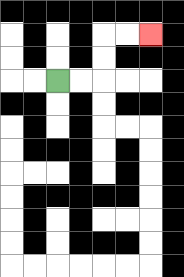{'start': '[2, 3]', 'end': '[6, 1]', 'path_directions': 'R,R,U,U,R,R', 'path_coordinates': '[[2, 3], [3, 3], [4, 3], [4, 2], [4, 1], [5, 1], [6, 1]]'}